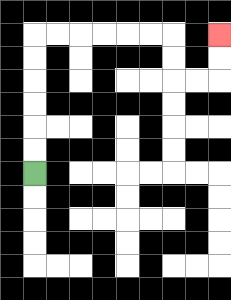{'start': '[1, 7]', 'end': '[9, 1]', 'path_directions': 'U,U,U,U,U,U,R,R,R,R,R,R,D,D,R,R,U,U', 'path_coordinates': '[[1, 7], [1, 6], [1, 5], [1, 4], [1, 3], [1, 2], [1, 1], [2, 1], [3, 1], [4, 1], [5, 1], [6, 1], [7, 1], [7, 2], [7, 3], [8, 3], [9, 3], [9, 2], [9, 1]]'}